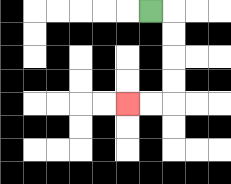{'start': '[6, 0]', 'end': '[5, 4]', 'path_directions': 'R,D,D,D,D,L,L', 'path_coordinates': '[[6, 0], [7, 0], [7, 1], [7, 2], [7, 3], [7, 4], [6, 4], [5, 4]]'}